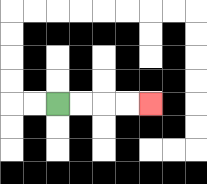{'start': '[2, 4]', 'end': '[6, 4]', 'path_directions': 'R,R,R,R', 'path_coordinates': '[[2, 4], [3, 4], [4, 4], [5, 4], [6, 4]]'}